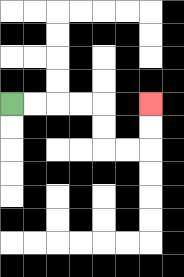{'start': '[0, 4]', 'end': '[6, 4]', 'path_directions': 'R,R,R,R,D,D,R,R,U,U', 'path_coordinates': '[[0, 4], [1, 4], [2, 4], [3, 4], [4, 4], [4, 5], [4, 6], [5, 6], [6, 6], [6, 5], [6, 4]]'}